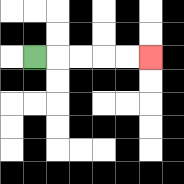{'start': '[1, 2]', 'end': '[6, 2]', 'path_directions': 'R,R,R,R,R', 'path_coordinates': '[[1, 2], [2, 2], [3, 2], [4, 2], [5, 2], [6, 2]]'}